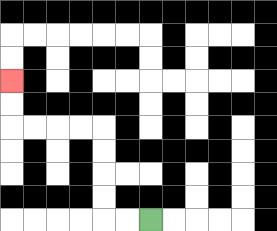{'start': '[6, 9]', 'end': '[0, 3]', 'path_directions': 'L,L,U,U,U,U,L,L,L,L,U,U', 'path_coordinates': '[[6, 9], [5, 9], [4, 9], [4, 8], [4, 7], [4, 6], [4, 5], [3, 5], [2, 5], [1, 5], [0, 5], [0, 4], [0, 3]]'}